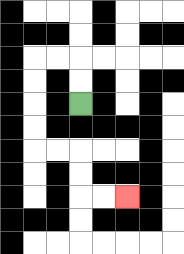{'start': '[3, 4]', 'end': '[5, 8]', 'path_directions': 'U,U,L,L,D,D,D,D,R,R,D,D,R,R', 'path_coordinates': '[[3, 4], [3, 3], [3, 2], [2, 2], [1, 2], [1, 3], [1, 4], [1, 5], [1, 6], [2, 6], [3, 6], [3, 7], [3, 8], [4, 8], [5, 8]]'}